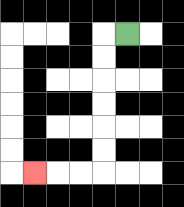{'start': '[5, 1]', 'end': '[1, 7]', 'path_directions': 'L,D,D,D,D,D,D,L,L,L', 'path_coordinates': '[[5, 1], [4, 1], [4, 2], [4, 3], [4, 4], [4, 5], [4, 6], [4, 7], [3, 7], [2, 7], [1, 7]]'}